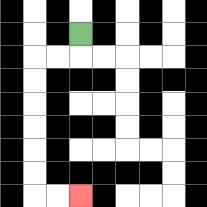{'start': '[3, 1]', 'end': '[3, 8]', 'path_directions': 'D,L,L,D,D,D,D,D,D,R,R', 'path_coordinates': '[[3, 1], [3, 2], [2, 2], [1, 2], [1, 3], [1, 4], [1, 5], [1, 6], [1, 7], [1, 8], [2, 8], [3, 8]]'}